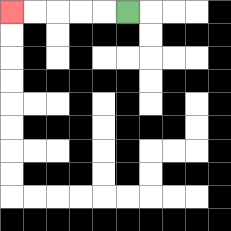{'start': '[5, 0]', 'end': '[0, 0]', 'path_directions': 'L,L,L,L,L', 'path_coordinates': '[[5, 0], [4, 0], [3, 0], [2, 0], [1, 0], [0, 0]]'}